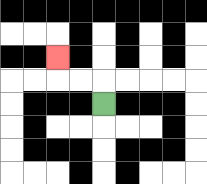{'start': '[4, 4]', 'end': '[2, 2]', 'path_directions': 'U,L,L,U', 'path_coordinates': '[[4, 4], [4, 3], [3, 3], [2, 3], [2, 2]]'}